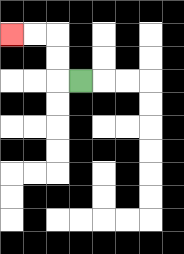{'start': '[3, 3]', 'end': '[0, 1]', 'path_directions': 'L,U,U,L,L', 'path_coordinates': '[[3, 3], [2, 3], [2, 2], [2, 1], [1, 1], [0, 1]]'}